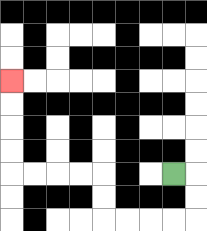{'start': '[7, 7]', 'end': '[0, 3]', 'path_directions': 'R,D,D,L,L,L,L,U,U,L,L,L,L,U,U,U,U', 'path_coordinates': '[[7, 7], [8, 7], [8, 8], [8, 9], [7, 9], [6, 9], [5, 9], [4, 9], [4, 8], [4, 7], [3, 7], [2, 7], [1, 7], [0, 7], [0, 6], [0, 5], [0, 4], [0, 3]]'}